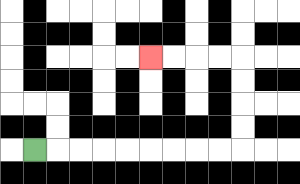{'start': '[1, 6]', 'end': '[6, 2]', 'path_directions': 'R,R,R,R,R,R,R,R,R,U,U,U,U,L,L,L,L', 'path_coordinates': '[[1, 6], [2, 6], [3, 6], [4, 6], [5, 6], [6, 6], [7, 6], [8, 6], [9, 6], [10, 6], [10, 5], [10, 4], [10, 3], [10, 2], [9, 2], [8, 2], [7, 2], [6, 2]]'}